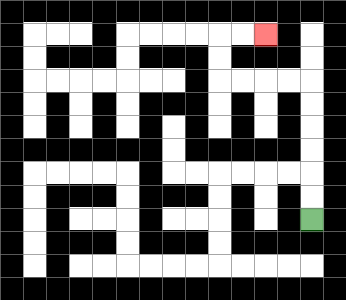{'start': '[13, 9]', 'end': '[11, 1]', 'path_directions': 'U,U,U,U,U,U,L,L,L,L,U,U,R,R', 'path_coordinates': '[[13, 9], [13, 8], [13, 7], [13, 6], [13, 5], [13, 4], [13, 3], [12, 3], [11, 3], [10, 3], [9, 3], [9, 2], [9, 1], [10, 1], [11, 1]]'}